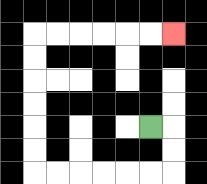{'start': '[6, 5]', 'end': '[7, 1]', 'path_directions': 'R,D,D,L,L,L,L,L,L,U,U,U,U,U,U,R,R,R,R,R,R', 'path_coordinates': '[[6, 5], [7, 5], [7, 6], [7, 7], [6, 7], [5, 7], [4, 7], [3, 7], [2, 7], [1, 7], [1, 6], [1, 5], [1, 4], [1, 3], [1, 2], [1, 1], [2, 1], [3, 1], [4, 1], [5, 1], [6, 1], [7, 1]]'}